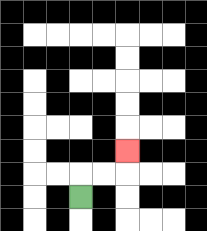{'start': '[3, 8]', 'end': '[5, 6]', 'path_directions': 'U,R,R,U', 'path_coordinates': '[[3, 8], [3, 7], [4, 7], [5, 7], [5, 6]]'}